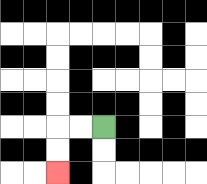{'start': '[4, 5]', 'end': '[2, 7]', 'path_directions': 'L,L,D,D', 'path_coordinates': '[[4, 5], [3, 5], [2, 5], [2, 6], [2, 7]]'}